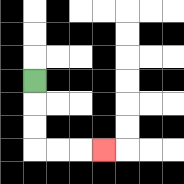{'start': '[1, 3]', 'end': '[4, 6]', 'path_directions': 'D,D,D,R,R,R', 'path_coordinates': '[[1, 3], [1, 4], [1, 5], [1, 6], [2, 6], [3, 6], [4, 6]]'}